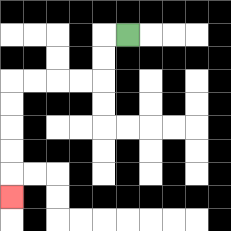{'start': '[5, 1]', 'end': '[0, 8]', 'path_directions': 'L,D,D,L,L,L,L,D,D,D,D,D', 'path_coordinates': '[[5, 1], [4, 1], [4, 2], [4, 3], [3, 3], [2, 3], [1, 3], [0, 3], [0, 4], [0, 5], [0, 6], [0, 7], [0, 8]]'}